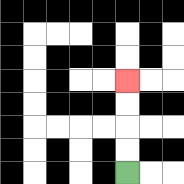{'start': '[5, 7]', 'end': '[5, 3]', 'path_directions': 'U,U,U,U', 'path_coordinates': '[[5, 7], [5, 6], [5, 5], [5, 4], [5, 3]]'}